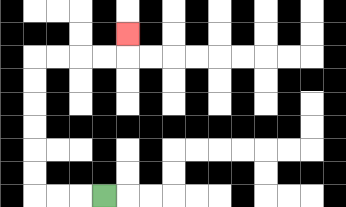{'start': '[4, 8]', 'end': '[5, 1]', 'path_directions': 'L,L,L,U,U,U,U,U,U,R,R,R,R,U', 'path_coordinates': '[[4, 8], [3, 8], [2, 8], [1, 8], [1, 7], [1, 6], [1, 5], [1, 4], [1, 3], [1, 2], [2, 2], [3, 2], [4, 2], [5, 2], [5, 1]]'}